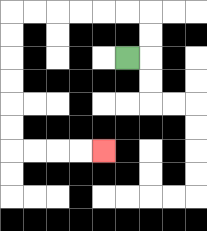{'start': '[5, 2]', 'end': '[4, 6]', 'path_directions': 'R,U,U,L,L,L,L,L,L,D,D,D,D,D,D,R,R,R,R', 'path_coordinates': '[[5, 2], [6, 2], [6, 1], [6, 0], [5, 0], [4, 0], [3, 0], [2, 0], [1, 0], [0, 0], [0, 1], [0, 2], [0, 3], [0, 4], [0, 5], [0, 6], [1, 6], [2, 6], [3, 6], [4, 6]]'}